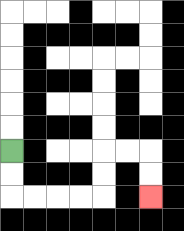{'start': '[0, 6]', 'end': '[6, 8]', 'path_directions': 'D,D,R,R,R,R,U,U,R,R,D,D', 'path_coordinates': '[[0, 6], [0, 7], [0, 8], [1, 8], [2, 8], [3, 8], [4, 8], [4, 7], [4, 6], [5, 6], [6, 6], [6, 7], [6, 8]]'}